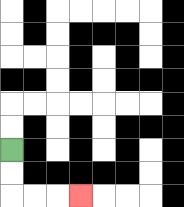{'start': '[0, 6]', 'end': '[3, 8]', 'path_directions': 'D,D,R,R,R', 'path_coordinates': '[[0, 6], [0, 7], [0, 8], [1, 8], [2, 8], [3, 8]]'}